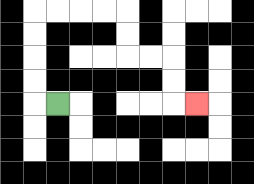{'start': '[2, 4]', 'end': '[8, 4]', 'path_directions': 'L,U,U,U,U,R,R,R,R,D,D,R,R,D,D,R', 'path_coordinates': '[[2, 4], [1, 4], [1, 3], [1, 2], [1, 1], [1, 0], [2, 0], [3, 0], [4, 0], [5, 0], [5, 1], [5, 2], [6, 2], [7, 2], [7, 3], [7, 4], [8, 4]]'}